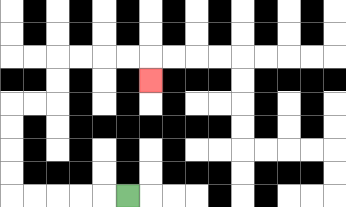{'start': '[5, 8]', 'end': '[6, 3]', 'path_directions': 'L,L,L,L,L,U,U,U,U,R,R,U,U,R,R,R,R,D', 'path_coordinates': '[[5, 8], [4, 8], [3, 8], [2, 8], [1, 8], [0, 8], [0, 7], [0, 6], [0, 5], [0, 4], [1, 4], [2, 4], [2, 3], [2, 2], [3, 2], [4, 2], [5, 2], [6, 2], [6, 3]]'}